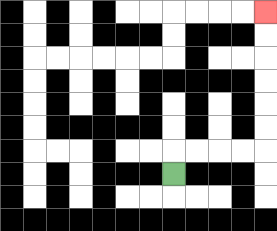{'start': '[7, 7]', 'end': '[11, 0]', 'path_directions': 'U,R,R,R,R,U,U,U,U,U,U', 'path_coordinates': '[[7, 7], [7, 6], [8, 6], [9, 6], [10, 6], [11, 6], [11, 5], [11, 4], [11, 3], [11, 2], [11, 1], [11, 0]]'}